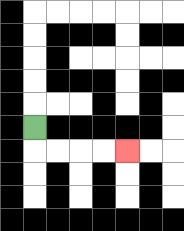{'start': '[1, 5]', 'end': '[5, 6]', 'path_directions': 'D,R,R,R,R', 'path_coordinates': '[[1, 5], [1, 6], [2, 6], [3, 6], [4, 6], [5, 6]]'}